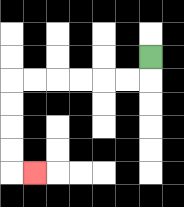{'start': '[6, 2]', 'end': '[1, 7]', 'path_directions': 'D,L,L,L,L,L,L,D,D,D,D,R', 'path_coordinates': '[[6, 2], [6, 3], [5, 3], [4, 3], [3, 3], [2, 3], [1, 3], [0, 3], [0, 4], [0, 5], [0, 6], [0, 7], [1, 7]]'}